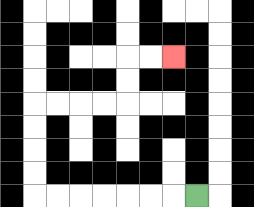{'start': '[8, 8]', 'end': '[7, 2]', 'path_directions': 'L,L,L,L,L,L,L,U,U,U,U,R,R,R,R,U,U,R,R', 'path_coordinates': '[[8, 8], [7, 8], [6, 8], [5, 8], [4, 8], [3, 8], [2, 8], [1, 8], [1, 7], [1, 6], [1, 5], [1, 4], [2, 4], [3, 4], [4, 4], [5, 4], [5, 3], [5, 2], [6, 2], [7, 2]]'}